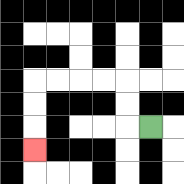{'start': '[6, 5]', 'end': '[1, 6]', 'path_directions': 'L,U,U,L,L,L,L,D,D,D', 'path_coordinates': '[[6, 5], [5, 5], [5, 4], [5, 3], [4, 3], [3, 3], [2, 3], [1, 3], [1, 4], [1, 5], [1, 6]]'}